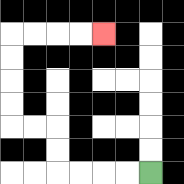{'start': '[6, 7]', 'end': '[4, 1]', 'path_directions': 'L,L,L,L,U,U,L,L,U,U,U,U,R,R,R,R', 'path_coordinates': '[[6, 7], [5, 7], [4, 7], [3, 7], [2, 7], [2, 6], [2, 5], [1, 5], [0, 5], [0, 4], [0, 3], [0, 2], [0, 1], [1, 1], [2, 1], [3, 1], [4, 1]]'}